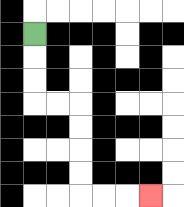{'start': '[1, 1]', 'end': '[6, 8]', 'path_directions': 'D,D,D,R,R,D,D,D,D,R,R,R', 'path_coordinates': '[[1, 1], [1, 2], [1, 3], [1, 4], [2, 4], [3, 4], [3, 5], [3, 6], [3, 7], [3, 8], [4, 8], [5, 8], [6, 8]]'}